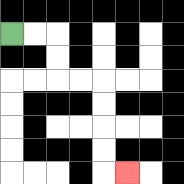{'start': '[0, 1]', 'end': '[5, 7]', 'path_directions': 'R,R,D,D,R,R,D,D,D,D,R', 'path_coordinates': '[[0, 1], [1, 1], [2, 1], [2, 2], [2, 3], [3, 3], [4, 3], [4, 4], [4, 5], [4, 6], [4, 7], [5, 7]]'}